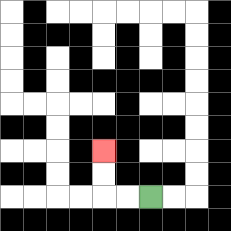{'start': '[6, 8]', 'end': '[4, 6]', 'path_directions': 'L,L,U,U', 'path_coordinates': '[[6, 8], [5, 8], [4, 8], [4, 7], [4, 6]]'}